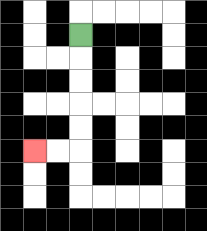{'start': '[3, 1]', 'end': '[1, 6]', 'path_directions': 'D,D,D,D,D,L,L', 'path_coordinates': '[[3, 1], [3, 2], [3, 3], [3, 4], [3, 5], [3, 6], [2, 6], [1, 6]]'}